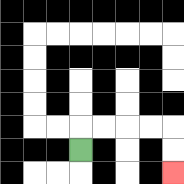{'start': '[3, 6]', 'end': '[7, 7]', 'path_directions': 'U,R,R,R,R,D,D', 'path_coordinates': '[[3, 6], [3, 5], [4, 5], [5, 5], [6, 5], [7, 5], [7, 6], [7, 7]]'}